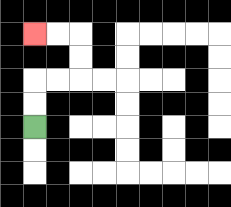{'start': '[1, 5]', 'end': '[1, 1]', 'path_directions': 'U,U,R,R,U,U,L,L', 'path_coordinates': '[[1, 5], [1, 4], [1, 3], [2, 3], [3, 3], [3, 2], [3, 1], [2, 1], [1, 1]]'}